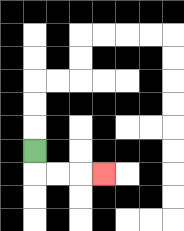{'start': '[1, 6]', 'end': '[4, 7]', 'path_directions': 'D,R,R,R', 'path_coordinates': '[[1, 6], [1, 7], [2, 7], [3, 7], [4, 7]]'}